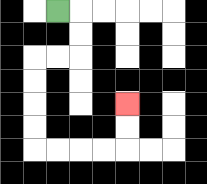{'start': '[2, 0]', 'end': '[5, 4]', 'path_directions': 'R,D,D,L,L,D,D,D,D,R,R,R,R,U,U', 'path_coordinates': '[[2, 0], [3, 0], [3, 1], [3, 2], [2, 2], [1, 2], [1, 3], [1, 4], [1, 5], [1, 6], [2, 6], [3, 6], [4, 6], [5, 6], [5, 5], [5, 4]]'}